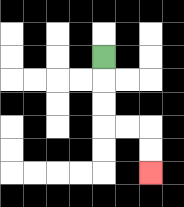{'start': '[4, 2]', 'end': '[6, 7]', 'path_directions': 'D,D,D,R,R,D,D', 'path_coordinates': '[[4, 2], [4, 3], [4, 4], [4, 5], [5, 5], [6, 5], [6, 6], [6, 7]]'}